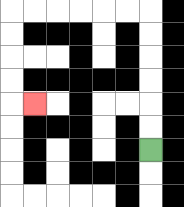{'start': '[6, 6]', 'end': '[1, 4]', 'path_directions': 'U,U,U,U,U,U,L,L,L,L,L,L,D,D,D,D,R', 'path_coordinates': '[[6, 6], [6, 5], [6, 4], [6, 3], [6, 2], [6, 1], [6, 0], [5, 0], [4, 0], [3, 0], [2, 0], [1, 0], [0, 0], [0, 1], [0, 2], [0, 3], [0, 4], [1, 4]]'}